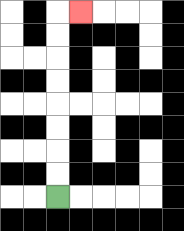{'start': '[2, 8]', 'end': '[3, 0]', 'path_directions': 'U,U,U,U,U,U,U,U,R', 'path_coordinates': '[[2, 8], [2, 7], [2, 6], [2, 5], [2, 4], [2, 3], [2, 2], [2, 1], [2, 0], [3, 0]]'}